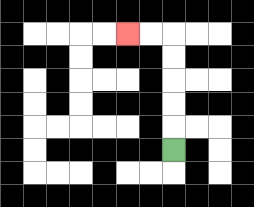{'start': '[7, 6]', 'end': '[5, 1]', 'path_directions': 'U,U,U,U,U,L,L', 'path_coordinates': '[[7, 6], [7, 5], [7, 4], [7, 3], [7, 2], [7, 1], [6, 1], [5, 1]]'}